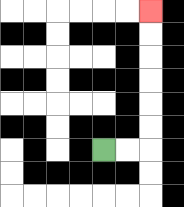{'start': '[4, 6]', 'end': '[6, 0]', 'path_directions': 'R,R,U,U,U,U,U,U', 'path_coordinates': '[[4, 6], [5, 6], [6, 6], [6, 5], [6, 4], [6, 3], [6, 2], [6, 1], [6, 0]]'}